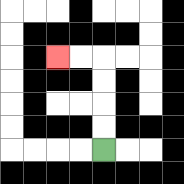{'start': '[4, 6]', 'end': '[2, 2]', 'path_directions': 'U,U,U,U,L,L', 'path_coordinates': '[[4, 6], [4, 5], [4, 4], [4, 3], [4, 2], [3, 2], [2, 2]]'}